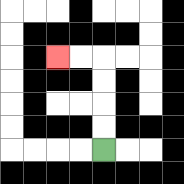{'start': '[4, 6]', 'end': '[2, 2]', 'path_directions': 'U,U,U,U,L,L', 'path_coordinates': '[[4, 6], [4, 5], [4, 4], [4, 3], [4, 2], [3, 2], [2, 2]]'}